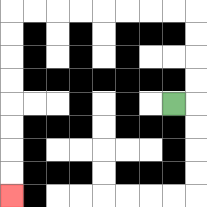{'start': '[7, 4]', 'end': '[0, 8]', 'path_directions': 'R,U,U,U,U,L,L,L,L,L,L,L,L,D,D,D,D,D,D,D,D', 'path_coordinates': '[[7, 4], [8, 4], [8, 3], [8, 2], [8, 1], [8, 0], [7, 0], [6, 0], [5, 0], [4, 0], [3, 0], [2, 0], [1, 0], [0, 0], [0, 1], [0, 2], [0, 3], [0, 4], [0, 5], [0, 6], [0, 7], [0, 8]]'}